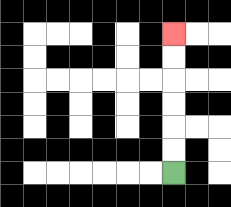{'start': '[7, 7]', 'end': '[7, 1]', 'path_directions': 'U,U,U,U,U,U', 'path_coordinates': '[[7, 7], [7, 6], [7, 5], [7, 4], [7, 3], [7, 2], [7, 1]]'}